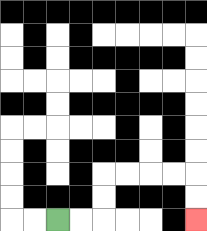{'start': '[2, 9]', 'end': '[8, 9]', 'path_directions': 'R,R,U,U,R,R,R,R,D,D', 'path_coordinates': '[[2, 9], [3, 9], [4, 9], [4, 8], [4, 7], [5, 7], [6, 7], [7, 7], [8, 7], [8, 8], [8, 9]]'}